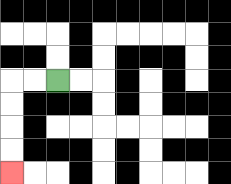{'start': '[2, 3]', 'end': '[0, 7]', 'path_directions': 'L,L,D,D,D,D', 'path_coordinates': '[[2, 3], [1, 3], [0, 3], [0, 4], [0, 5], [0, 6], [0, 7]]'}